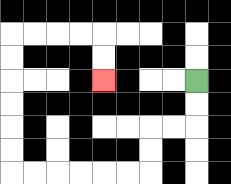{'start': '[8, 3]', 'end': '[4, 3]', 'path_directions': 'D,D,L,L,D,D,L,L,L,L,L,L,U,U,U,U,U,U,R,R,R,R,D,D', 'path_coordinates': '[[8, 3], [8, 4], [8, 5], [7, 5], [6, 5], [6, 6], [6, 7], [5, 7], [4, 7], [3, 7], [2, 7], [1, 7], [0, 7], [0, 6], [0, 5], [0, 4], [0, 3], [0, 2], [0, 1], [1, 1], [2, 1], [3, 1], [4, 1], [4, 2], [4, 3]]'}